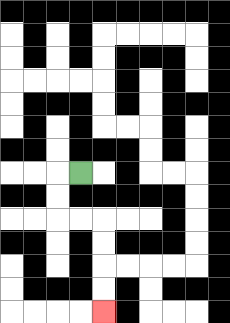{'start': '[3, 7]', 'end': '[4, 13]', 'path_directions': 'L,D,D,R,R,D,D,D,D', 'path_coordinates': '[[3, 7], [2, 7], [2, 8], [2, 9], [3, 9], [4, 9], [4, 10], [4, 11], [4, 12], [4, 13]]'}